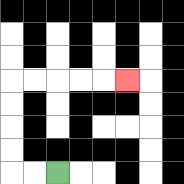{'start': '[2, 7]', 'end': '[5, 3]', 'path_directions': 'L,L,U,U,U,U,R,R,R,R,R', 'path_coordinates': '[[2, 7], [1, 7], [0, 7], [0, 6], [0, 5], [0, 4], [0, 3], [1, 3], [2, 3], [3, 3], [4, 3], [5, 3]]'}